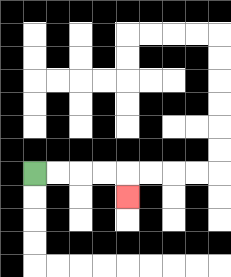{'start': '[1, 7]', 'end': '[5, 8]', 'path_directions': 'R,R,R,R,D', 'path_coordinates': '[[1, 7], [2, 7], [3, 7], [4, 7], [5, 7], [5, 8]]'}